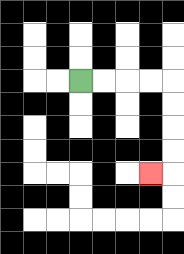{'start': '[3, 3]', 'end': '[6, 7]', 'path_directions': 'R,R,R,R,D,D,D,D,L', 'path_coordinates': '[[3, 3], [4, 3], [5, 3], [6, 3], [7, 3], [7, 4], [7, 5], [7, 6], [7, 7], [6, 7]]'}